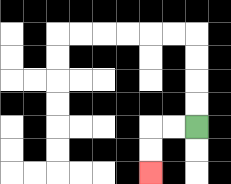{'start': '[8, 5]', 'end': '[6, 7]', 'path_directions': 'L,L,D,D', 'path_coordinates': '[[8, 5], [7, 5], [6, 5], [6, 6], [6, 7]]'}